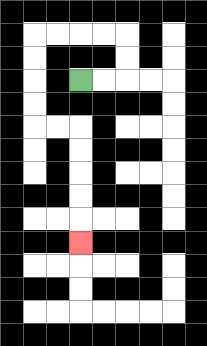{'start': '[3, 3]', 'end': '[3, 10]', 'path_directions': 'R,R,U,U,L,L,L,L,D,D,D,D,R,R,D,D,D,D,D', 'path_coordinates': '[[3, 3], [4, 3], [5, 3], [5, 2], [5, 1], [4, 1], [3, 1], [2, 1], [1, 1], [1, 2], [1, 3], [1, 4], [1, 5], [2, 5], [3, 5], [3, 6], [3, 7], [3, 8], [3, 9], [3, 10]]'}